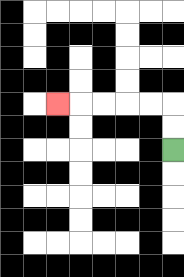{'start': '[7, 6]', 'end': '[2, 4]', 'path_directions': 'U,U,L,L,L,L,L', 'path_coordinates': '[[7, 6], [7, 5], [7, 4], [6, 4], [5, 4], [4, 4], [3, 4], [2, 4]]'}